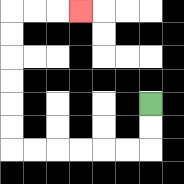{'start': '[6, 4]', 'end': '[3, 0]', 'path_directions': 'D,D,L,L,L,L,L,L,U,U,U,U,U,U,R,R,R', 'path_coordinates': '[[6, 4], [6, 5], [6, 6], [5, 6], [4, 6], [3, 6], [2, 6], [1, 6], [0, 6], [0, 5], [0, 4], [0, 3], [0, 2], [0, 1], [0, 0], [1, 0], [2, 0], [3, 0]]'}